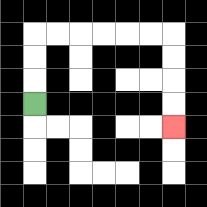{'start': '[1, 4]', 'end': '[7, 5]', 'path_directions': 'U,U,U,R,R,R,R,R,R,D,D,D,D', 'path_coordinates': '[[1, 4], [1, 3], [1, 2], [1, 1], [2, 1], [3, 1], [4, 1], [5, 1], [6, 1], [7, 1], [7, 2], [7, 3], [7, 4], [7, 5]]'}